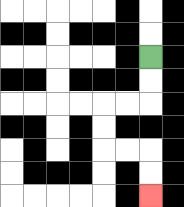{'start': '[6, 2]', 'end': '[6, 8]', 'path_directions': 'D,D,L,L,D,D,R,R,D,D', 'path_coordinates': '[[6, 2], [6, 3], [6, 4], [5, 4], [4, 4], [4, 5], [4, 6], [5, 6], [6, 6], [6, 7], [6, 8]]'}